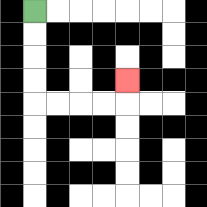{'start': '[1, 0]', 'end': '[5, 3]', 'path_directions': 'D,D,D,D,R,R,R,R,U', 'path_coordinates': '[[1, 0], [1, 1], [1, 2], [1, 3], [1, 4], [2, 4], [3, 4], [4, 4], [5, 4], [5, 3]]'}